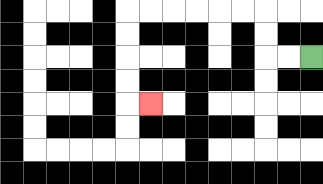{'start': '[13, 2]', 'end': '[6, 4]', 'path_directions': 'L,L,U,U,L,L,L,L,L,L,D,D,D,D,R', 'path_coordinates': '[[13, 2], [12, 2], [11, 2], [11, 1], [11, 0], [10, 0], [9, 0], [8, 0], [7, 0], [6, 0], [5, 0], [5, 1], [5, 2], [5, 3], [5, 4], [6, 4]]'}